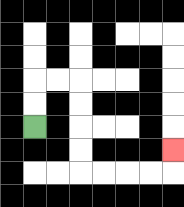{'start': '[1, 5]', 'end': '[7, 6]', 'path_directions': 'U,U,R,R,D,D,D,D,R,R,R,R,U', 'path_coordinates': '[[1, 5], [1, 4], [1, 3], [2, 3], [3, 3], [3, 4], [3, 5], [3, 6], [3, 7], [4, 7], [5, 7], [6, 7], [7, 7], [7, 6]]'}